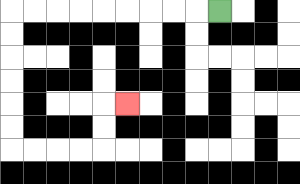{'start': '[9, 0]', 'end': '[5, 4]', 'path_directions': 'L,L,L,L,L,L,L,L,L,D,D,D,D,D,D,R,R,R,R,U,U,R', 'path_coordinates': '[[9, 0], [8, 0], [7, 0], [6, 0], [5, 0], [4, 0], [3, 0], [2, 0], [1, 0], [0, 0], [0, 1], [0, 2], [0, 3], [0, 4], [0, 5], [0, 6], [1, 6], [2, 6], [3, 6], [4, 6], [4, 5], [4, 4], [5, 4]]'}